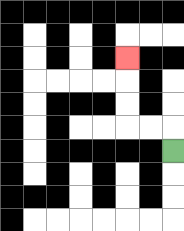{'start': '[7, 6]', 'end': '[5, 2]', 'path_directions': 'U,L,L,U,U,U', 'path_coordinates': '[[7, 6], [7, 5], [6, 5], [5, 5], [5, 4], [5, 3], [5, 2]]'}